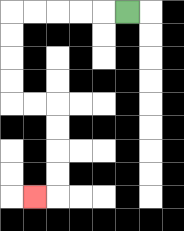{'start': '[5, 0]', 'end': '[1, 8]', 'path_directions': 'L,L,L,L,L,D,D,D,D,R,R,D,D,D,D,L', 'path_coordinates': '[[5, 0], [4, 0], [3, 0], [2, 0], [1, 0], [0, 0], [0, 1], [0, 2], [0, 3], [0, 4], [1, 4], [2, 4], [2, 5], [2, 6], [2, 7], [2, 8], [1, 8]]'}